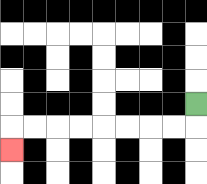{'start': '[8, 4]', 'end': '[0, 6]', 'path_directions': 'D,L,L,L,L,L,L,L,L,D', 'path_coordinates': '[[8, 4], [8, 5], [7, 5], [6, 5], [5, 5], [4, 5], [3, 5], [2, 5], [1, 5], [0, 5], [0, 6]]'}